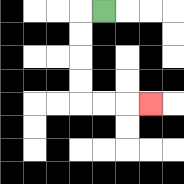{'start': '[4, 0]', 'end': '[6, 4]', 'path_directions': 'L,D,D,D,D,R,R,R', 'path_coordinates': '[[4, 0], [3, 0], [3, 1], [3, 2], [3, 3], [3, 4], [4, 4], [5, 4], [6, 4]]'}